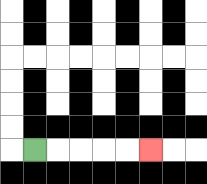{'start': '[1, 6]', 'end': '[6, 6]', 'path_directions': 'R,R,R,R,R', 'path_coordinates': '[[1, 6], [2, 6], [3, 6], [4, 6], [5, 6], [6, 6]]'}